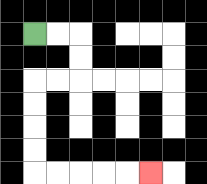{'start': '[1, 1]', 'end': '[6, 7]', 'path_directions': 'R,R,D,D,L,L,D,D,D,D,R,R,R,R,R', 'path_coordinates': '[[1, 1], [2, 1], [3, 1], [3, 2], [3, 3], [2, 3], [1, 3], [1, 4], [1, 5], [1, 6], [1, 7], [2, 7], [3, 7], [4, 7], [5, 7], [6, 7]]'}